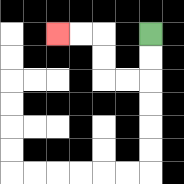{'start': '[6, 1]', 'end': '[2, 1]', 'path_directions': 'D,D,L,L,U,U,L,L', 'path_coordinates': '[[6, 1], [6, 2], [6, 3], [5, 3], [4, 3], [4, 2], [4, 1], [3, 1], [2, 1]]'}